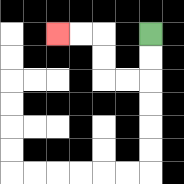{'start': '[6, 1]', 'end': '[2, 1]', 'path_directions': 'D,D,L,L,U,U,L,L', 'path_coordinates': '[[6, 1], [6, 2], [6, 3], [5, 3], [4, 3], [4, 2], [4, 1], [3, 1], [2, 1]]'}